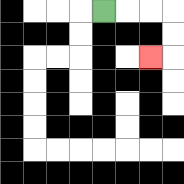{'start': '[4, 0]', 'end': '[6, 2]', 'path_directions': 'R,R,R,D,D,L', 'path_coordinates': '[[4, 0], [5, 0], [6, 0], [7, 0], [7, 1], [7, 2], [6, 2]]'}